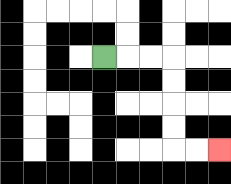{'start': '[4, 2]', 'end': '[9, 6]', 'path_directions': 'R,R,R,D,D,D,D,R,R', 'path_coordinates': '[[4, 2], [5, 2], [6, 2], [7, 2], [7, 3], [7, 4], [7, 5], [7, 6], [8, 6], [9, 6]]'}